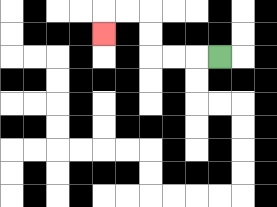{'start': '[9, 2]', 'end': '[4, 1]', 'path_directions': 'L,L,L,U,U,L,L,D', 'path_coordinates': '[[9, 2], [8, 2], [7, 2], [6, 2], [6, 1], [6, 0], [5, 0], [4, 0], [4, 1]]'}